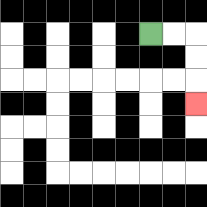{'start': '[6, 1]', 'end': '[8, 4]', 'path_directions': 'R,R,D,D,D', 'path_coordinates': '[[6, 1], [7, 1], [8, 1], [8, 2], [8, 3], [8, 4]]'}